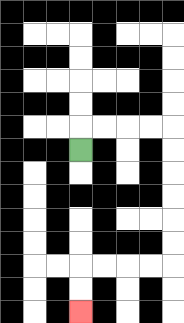{'start': '[3, 6]', 'end': '[3, 13]', 'path_directions': 'U,R,R,R,R,D,D,D,D,D,D,L,L,L,L,D,D', 'path_coordinates': '[[3, 6], [3, 5], [4, 5], [5, 5], [6, 5], [7, 5], [7, 6], [7, 7], [7, 8], [7, 9], [7, 10], [7, 11], [6, 11], [5, 11], [4, 11], [3, 11], [3, 12], [3, 13]]'}